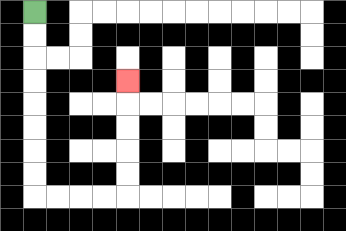{'start': '[1, 0]', 'end': '[5, 3]', 'path_directions': 'D,D,D,D,D,D,D,D,R,R,R,R,U,U,U,U,U', 'path_coordinates': '[[1, 0], [1, 1], [1, 2], [1, 3], [1, 4], [1, 5], [1, 6], [1, 7], [1, 8], [2, 8], [3, 8], [4, 8], [5, 8], [5, 7], [5, 6], [5, 5], [5, 4], [5, 3]]'}